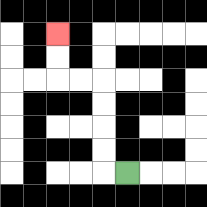{'start': '[5, 7]', 'end': '[2, 1]', 'path_directions': 'L,U,U,U,U,L,L,U,U', 'path_coordinates': '[[5, 7], [4, 7], [4, 6], [4, 5], [4, 4], [4, 3], [3, 3], [2, 3], [2, 2], [2, 1]]'}